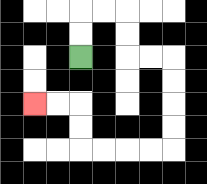{'start': '[3, 2]', 'end': '[1, 4]', 'path_directions': 'U,U,R,R,D,D,R,R,D,D,D,D,L,L,L,L,U,U,L,L', 'path_coordinates': '[[3, 2], [3, 1], [3, 0], [4, 0], [5, 0], [5, 1], [5, 2], [6, 2], [7, 2], [7, 3], [7, 4], [7, 5], [7, 6], [6, 6], [5, 6], [4, 6], [3, 6], [3, 5], [3, 4], [2, 4], [1, 4]]'}